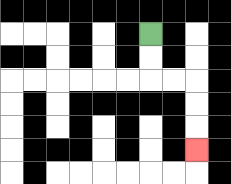{'start': '[6, 1]', 'end': '[8, 6]', 'path_directions': 'D,D,R,R,D,D,D', 'path_coordinates': '[[6, 1], [6, 2], [6, 3], [7, 3], [8, 3], [8, 4], [8, 5], [8, 6]]'}